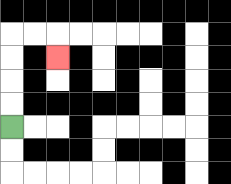{'start': '[0, 5]', 'end': '[2, 2]', 'path_directions': 'U,U,U,U,R,R,D', 'path_coordinates': '[[0, 5], [0, 4], [0, 3], [0, 2], [0, 1], [1, 1], [2, 1], [2, 2]]'}